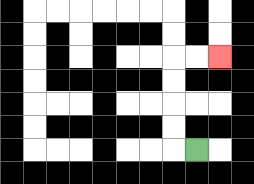{'start': '[8, 6]', 'end': '[9, 2]', 'path_directions': 'L,U,U,U,U,R,R', 'path_coordinates': '[[8, 6], [7, 6], [7, 5], [7, 4], [7, 3], [7, 2], [8, 2], [9, 2]]'}